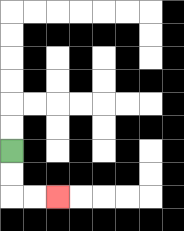{'start': '[0, 6]', 'end': '[2, 8]', 'path_directions': 'D,D,R,R', 'path_coordinates': '[[0, 6], [0, 7], [0, 8], [1, 8], [2, 8]]'}